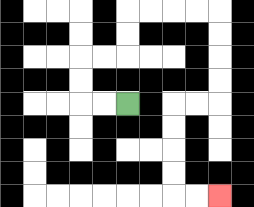{'start': '[5, 4]', 'end': '[9, 8]', 'path_directions': 'L,L,U,U,R,R,U,U,R,R,R,R,D,D,D,D,L,L,D,D,D,D,R,R', 'path_coordinates': '[[5, 4], [4, 4], [3, 4], [3, 3], [3, 2], [4, 2], [5, 2], [5, 1], [5, 0], [6, 0], [7, 0], [8, 0], [9, 0], [9, 1], [9, 2], [9, 3], [9, 4], [8, 4], [7, 4], [7, 5], [7, 6], [7, 7], [7, 8], [8, 8], [9, 8]]'}